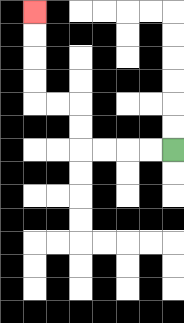{'start': '[7, 6]', 'end': '[1, 0]', 'path_directions': 'L,L,L,L,U,U,L,L,U,U,U,U', 'path_coordinates': '[[7, 6], [6, 6], [5, 6], [4, 6], [3, 6], [3, 5], [3, 4], [2, 4], [1, 4], [1, 3], [1, 2], [1, 1], [1, 0]]'}